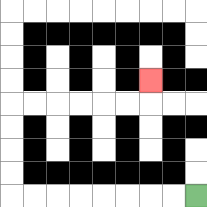{'start': '[8, 8]', 'end': '[6, 3]', 'path_directions': 'L,L,L,L,L,L,L,L,U,U,U,U,R,R,R,R,R,R,U', 'path_coordinates': '[[8, 8], [7, 8], [6, 8], [5, 8], [4, 8], [3, 8], [2, 8], [1, 8], [0, 8], [0, 7], [0, 6], [0, 5], [0, 4], [1, 4], [2, 4], [3, 4], [4, 4], [5, 4], [6, 4], [6, 3]]'}